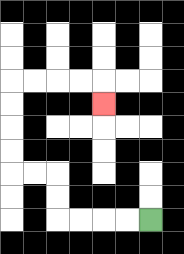{'start': '[6, 9]', 'end': '[4, 4]', 'path_directions': 'L,L,L,L,U,U,L,L,U,U,U,U,R,R,R,R,D', 'path_coordinates': '[[6, 9], [5, 9], [4, 9], [3, 9], [2, 9], [2, 8], [2, 7], [1, 7], [0, 7], [0, 6], [0, 5], [0, 4], [0, 3], [1, 3], [2, 3], [3, 3], [4, 3], [4, 4]]'}